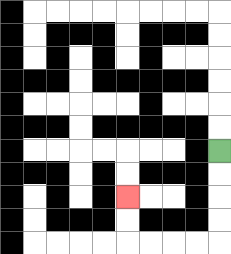{'start': '[9, 6]', 'end': '[5, 8]', 'path_directions': 'D,D,D,D,L,L,L,L,U,U', 'path_coordinates': '[[9, 6], [9, 7], [9, 8], [9, 9], [9, 10], [8, 10], [7, 10], [6, 10], [5, 10], [5, 9], [5, 8]]'}